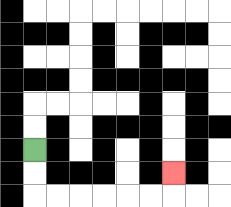{'start': '[1, 6]', 'end': '[7, 7]', 'path_directions': 'D,D,R,R,R,R,R,R,U', 'path_coordinates': '[[1, 6], [1, 7], [1, 8], [2, 8], [3, 8], [4, 8], [5, 8], [6, 8], [7, 8], [7, 7]]'}